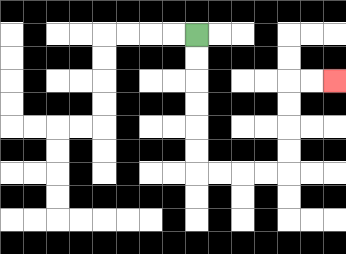{'start': '[8, 1]', 'end': '[14, 3]', 'path_directions': 'D,D,D,D,D,D,R,R,R,R,U,U,U,U,R,R', 'path_coordinates': '[[8, 1], [8, 2], [8, 3], [8, 4], [8, 5], [8, 6], [8, 7], [9, 7], [10, 7], [11, 7], [12, 7], [12, 6], [12, 5], [12, 4], [12, 3], [13, 3], [14, 3]]'}